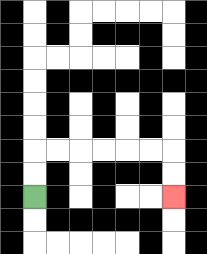{'start': '[1, 8]', 'end': '[7, 8]', 'path_directions': 'U,U,R,R,R,R,R,R,D,D', 'path_coordinates': '[[1, 8], [1, 7], [1, 6], [2, 6], [3, 6], [4, 6], [5, 6], [6, 6], [7, 6], [7, 7], [7, 8]]'}